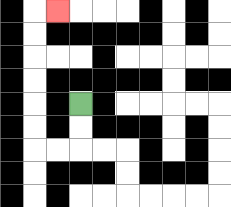{'start': '[3, 4]', 'end': '[2, 0]', 'path_directions': 'D,D,L,L,U,U,U,U,U,U,R', 'path_coordinates': '[[3, 4], [3, 5], [3, 6], [2, 6], [1, 6], [1, 5], [1, 4], [1, 3], [1, 2], [1, 1], [1, 0], [2, 0]]'}